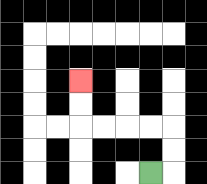{'start': '[6, 7]', 'end': '[3, 3]', 'path_directions': 'R,U,U,L,L,L,L,U,U', 'path_coordinates': '[[6, 7], [7, 7], [7, 6], [7, 5], [6, 5], [5, 5], [4, 5], [3, 5], [3, 4], [3, 3]]'}